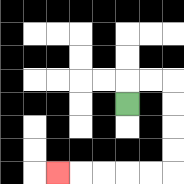{'start': '[5, 4]', 'end': '[2, 7]', 'path_directions': 'U,R,R,D,D,D,D,L,L,L,L,L', 'path_coordinates': '[[5, 4], [5, 3], [6, 3], [7, 3], [7, 4], [7, 5], [7, 6], [7, 7], [6, 7], [5, 7], [4, 7], [3, 7], [2, 7]]'}